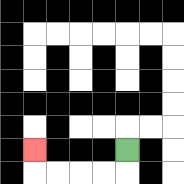{'start': '[5, 6]', 'end': '[1, 6]', 'path_directions': 'D,L,L,L,L,U', 'path_coordinates': '[[5, 6], [5, 7], [4, 7], [3, 7], [2, 7], [1, 7], [1, 6]]'}